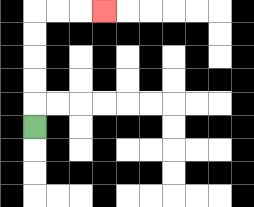{'start': '[1, 5]', 'end': '[4, 0]', 'path_directions': 'U,U,U,U,U,R,R,R', 'path_coordinates': '[[1, 5], [1, 4], [1, 3], [1, 2], [1, 1], [1, 0], [2, 0], [3, 0], [4, 0]]'}